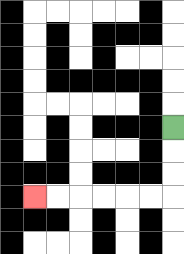{'start': '[7, 5]', 'end': '[1, 8]', 'path_directions': 'D,D,D,L,L,L,L,L,L', 'path_coordinates': '[[7, 5], [7, 6], [7, 7], [7, 8], [6, 8], [5, 8], [4, 8], [3, 8], [2, 8], [1, 8]]'}